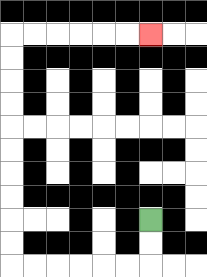{'start': '[6, 9]', 'end': '[6, 1]', 'path_directions': 'D,D,L,L,L,L,L,L,U,U,U,U,U,U,U,U,U,U,R,R,R,R,R,R', 'path_coordinates': '[[6, 9], [6, 10], [6, 11], [5, 11], [4, 11], [3, 11], [2, 11], [1, 11], [0, 11], [0, 10], [0, 9], [0, 8], [0, 7], [0, 6], [0, 5], [0, 4], [0, 3], [0, 2], [0, 1], [1, 1], [2, 1], [3, 1], [4, 1], [5, 1], [6, 1]]'}